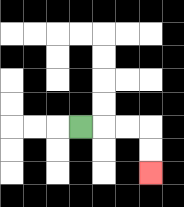{'start': '[3, 5]', 'end': '[6, 7]', 'path_directions': 'R,R,R,D,D', 'path_coordinates': '[[3, 5], [4, 5], [5, 5], [6, 5], [6, 6], [6, 7]]'}